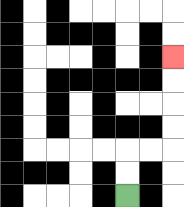{'start': '[5, 8]', 'end': '[7, 2]', 'path_directions': 'U,U,R,R,U,U,U,U', 'path_coordinates': '[[5, 8], [5, 7], [5, 6], [6, 6], [7, 6], [7, 5], [7, 4], [7, 3], [7, 2]]'}